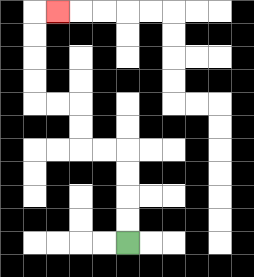{'start': '[5, 10]', 'end': '[2, 0]', 'path_directions': 'U,U,U,U,L,L,U,U,L,L,U,U,U,U,R', 'path_coordinates': '[[5, 10], [5, 9], [5, 8], [5, 7], [5, 6], [4, 6], [3, 6], [3, 5], [3, 4], [2, 4], [1, 4], [1, 3], [1, 2], [1, 1], [1, 0], [2, 0]]'}